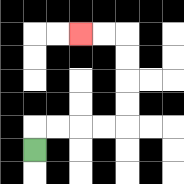{'start': '[1, 6]', 'end': '[3, 1]', 'path_directions': 'U,R,R,R,R,U,U,U,U,L,L', 'path_coordinates': '[[1, 6], [1, 5], [2, 5], [3, 5], [4, 5], [5, 5], [5, 4], [5, 3], [5, 2], [5, 1], [4, 1], [3, 1]]'}